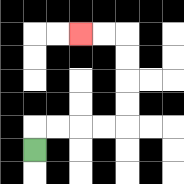{'start': '[1, 6]', 'end': '[3, 1]', 'path_directions': 'U,R,R,R,R,U,U,U,U,L,L', 'path_coordinates': '[[1, 6], [1, 5], [2, 5], [3, 5], [4, 5], [5, 5], [5, 4], [5, 3], [5, 2], [5, 1], [4, 1], [3, 1]]'}